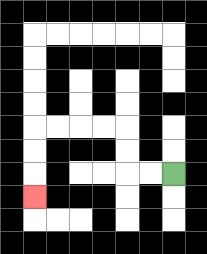{'start': '[7, 7]', 'end': '[1, 8]', 'path_directions': 'L,L,U,U,L,L,L,L,D,D,D', 'path_coordinates': '[[7, 7], [6, 7], [5, 7], [5, 6], [5, 5], [4, 5], [3, 5], [2, 5], [1, 5], [1, 6], [1, 7], [1, 8]]'}